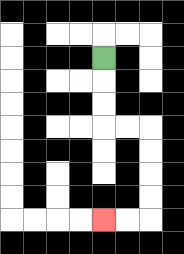{'start': '[4, 2]', 'end': '[4, 9]', 'path_directions': 'D,D,D,R,R,D,D,D,D,L,L', 'path_coordinates': '[[4, 2], [4, 3], [4, 4], [4, 5], [5, 5], [6, 5], [6, 6], [6, 7], [6, 8], [6, 9], [5, 9], [4, 9]]'}